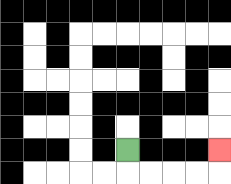{'start': '[5, 6]', 'end': '[9, 6]', 'path_directions': 'D,R,R,R,R,U', 'path_coordinates': '[[5, 6], [5, 7], [6, 7], [7, 7], [8, 7], [9, 7], [9, 6]]'}